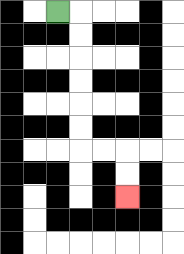{'start': '[2, 0]', 'end': '[5, 8]', 'path_directions': 'R,D,D,D,D,D,D,R,R,D,D', 'path_coordinates': '[[2, 0], [3, 0], [3, 1], [3, 2], [3, 3], [3, 4], [3, 5], [3, 6], [4, 6], [5, 6], [5, 7], [5, 8]]'}